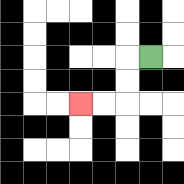{'start': '[6, 2]', 'end': '[3, 4]', 'path_directions': 'L,D,D,L,L', 'path_coordinates': '[[6, 2], [5, 2], [5, 3], [5, 4], [4, 4], [3, 4]]'}